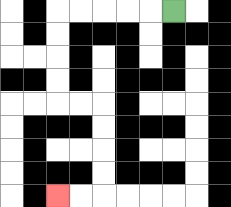{'start': '[7, 0]', 'end': '[2, 8]', 'path_directions': 'L,L,L,L,L,D,D,D,D,R,R,D,D,D,D,L,L', 'path_coordinates': '[[7, 0], [6, 0], [5, 0], [4, 0], [3, 0], [2, 0], [2, 1], [2, 2], [2, 3], [2, 4], [3, 4], [4, 4], [4, 5], [4, 6], [4, 7], [4, 8], [3, 8], [2, 8]]'}